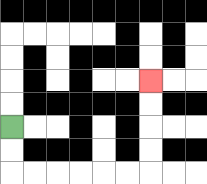{'start': '[0, 5]', 'end': '[6, 3]', 'path_directions': 'D,D,R,R,R,R,R,R,U,U,U,U', 'path_coordinates': '[[0, 5], [0, 6], [0, 7], [1, 7], [2, 7], [3, 7], [4, 7], [5, 7], [6, 7], [6, 6], [6, 5], [6, 4], [6, 3]]'}